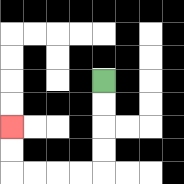{'start': '[4, 3]', 'end': '[0, 5]', 'path_directions': 'D,D,D,D,L,L,L,L,U,U', 'path_coordinates': '[[4, 3], [4, 4], [4, 5], [4, 6], [4, 7], [3, 7], [2, 7], [1, 7], [0, 7], [0, 6], [0, 5]]'}